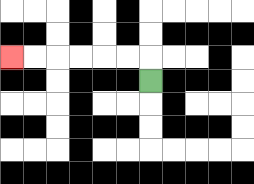{'start': '[6, 3]', 'end': '[0, 2]', 'path_directions': 'U,L,L,L,L,L,L', 'path_coordinates': '[[6, 3], [6, 2], [5, 2], [4, 2], [3, 2], [2, 2], [1, 2], [0, 2]]'}